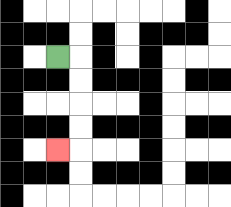{'start': '[2, 2]', 'end': '[2, 6]', 'path_directions': 'R,D,D,D,D,L', 'path_coordinates': '[[2, 2], [3, 2], [3, 3], [3, 4], [3, 5], [3, 6], [2, 6]]'}